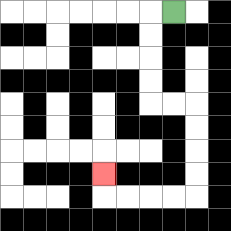{'start': '[7, 0]', 'end': '[4, 7]', 'path_directions': 'L,D,D,D,D,R,R,D,D,D,D,L,L,L,L,U', 'path_coordinates': '[[7, 0], [6, 0], [6, 1], [6, 2], [6, 3], [6, 4], [7, 4], [8, 4], [8, 5], [8, 6], [8, 7], [8, 8], [7, 8], [6, 8], [5, 8], [4, 8], [4, 7]]'}